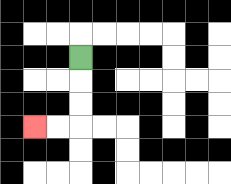{'start': '[3, 2]', 'end': '[1, 5]', 'path_directions': 'D,D,D,L,L', 'path_coordinates': '[[3, 2], [3, 3], [3, 4], [3, 5], [2, 5], [1, 5]]'}